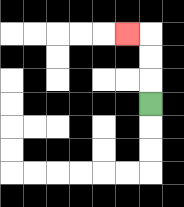{'start': '[6, 4]', 'end': '[5, 1]', 'path_directions': 'U,U,U,L', 'path_coordinates': '[[6, 4], [6, 3], [6, 2], [6, 1], [5, 1]]'}